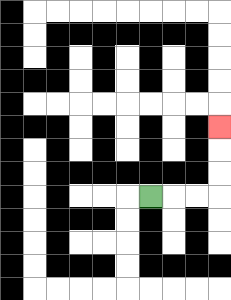{'start': '[6, 8]', 'end': '[9, 5]', 'path_directions': 'R,R,R,U,U,U', 'path_coordinates': '[[6, 8], [7, 8], [8, 8], [9, 8], [9, 7], [9, 6], [9, 5]]'}